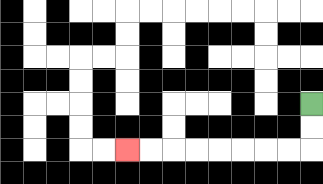{'start': '[13, 4]', 'end': '[5, 6]', 'path_directions': 'D,D,L,L,L,L,L,L,L,L', 'path_coordinates': '[[13, 4], [13, 5], [13, 6], [12, 6], [11, 6], [10, 6], [9, 6], [8, 6], [7, 6], [6, 6], [5, 6]]'}